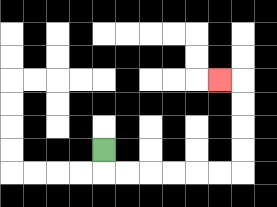{'start': '[4, 6]', 'end': '[9, 3]', 'path_directions': 'D,R,R,R,R,R,R,U,U,U,U,L', 'path_coordinates': '[[4, 6], [4, 7], [5, 7], [6, 7], [7, 7], [8, 7], [9, 7], [10, 7], [10, 6], [10, 5], [10, 4], [10, 3], [9, 3]]'}